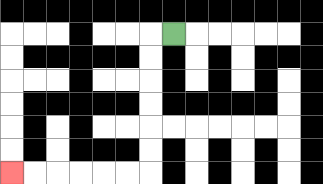{'start': '[7, 1]', 'end': '[0, 7]', 'path_directions': 'L,D,D,D,D,D,D,L,L,L,L,L,L', 'path_coordinates': '[[7, 1], [6, 1], [6, 2], [6, 3], [6, 4], [6, 5], [6, 6], [6, 7], [5, 7], [4, 7], [3, 7], [2, 7], [1, 7], [0, 7]]'}